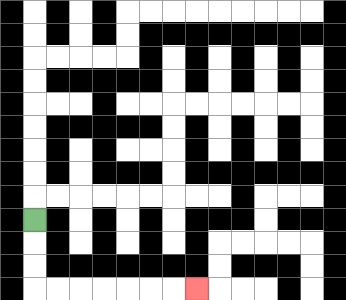{'start': '[1, 9]', 'end': '[8, 12]', 'path_directions': 'D,D,D,R,R,R,R,R,R,R', 'path_coordinates': '[[1, 9], [1, 10], [1, 11], [1, 12], [2, 12], [3, 12], [4, 12], [5, 12], [6, 12], [7, 12], [8, 12]]'}